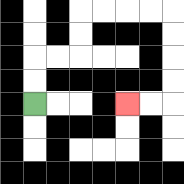{'start': '[1, 4]', 'end': '[5, 4]', 'path_directions': 'U,U,R,R,U,U,R,R,R,R,D,D,D,D,L,L', 'path_coordinates': '[[1, 4], [1, 3], [1, 2], [2, 2], [3, 2], [3, 1], [3, 0], [4, 0], [5, 0], [6, 0], [7, 0], [7, 1], [7, 2], [7, 3], [7, 4], [6, 4], [5, 4]]'}